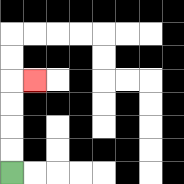{'start': '[0, 7]', 'end': '[1, 3]', 'path_directions': 'U,U,U,U,R', 'path_coordinates': '[[0, 7], [0, 6], [0, 5], [0, 4], [0, 3], [1, 3]]'}